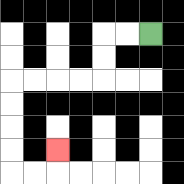{'start': '[6, 1]', 'end': '[2, 6]', 'path_directions': 'L,L,D,D,L,L,L,L,D,D,D,D,R,R,U', 'path_coordinates': '[[6, 1], [5, 1], [4, 1], [4, 2], [4, 3], [3, 3], [2, 3], [1, 3], [0, 3], [0, 4], [0, 5], [0, 6], [0, 7], [1, 7], [2, 7], [2, 6]]'}